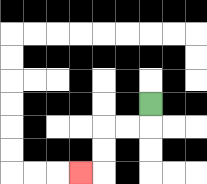{'start': '[6, 4]', 'end': '[3, 7]', 'path_directions': 'D,L,L,D,D,L', 'path_coordinates': '[[6, 4], [6, 5], [5, 5], [4, 5], [4, 6], [4, 7], [3, 7]]'}